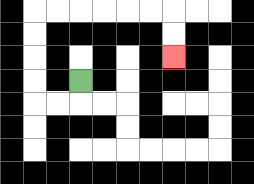{'start': '[3, 3]', 'end': '[7, 2]', 'path_directions': 'D,L,L,U,U,U,U,R,R,R,R,R,R,D,D', 'path_coordinates': '[[3, 3], [3, 4], [2, 4], [1, 4], [1, 3], [1, 2], [1, 1], [1, 0], [2, 0], [3, 0], [4, 0], [5, 0], [6, 0], [7, 0], [7, 1], [7, 2]]'}